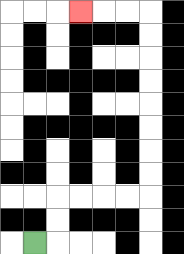{'start': '[1, 10]', 'end': '[3, 0]', 'path_directions': 'R,U,U,R,R,R,R,U,U,U,U,U,U,U,U,L,L,L', 'path_coordinates': '[[1, 10], [2, 10], [2, 9], [2, 8], [3, 8], [4, 8], [5, 8], [6, 8], [6, 7], [6, 6], [6, 5], [6, 4], [6, 3], [6, 2], [6, 1], [6, 0], [5, 0], [4, 0], [3, 0]]'}